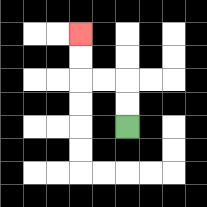{'start': '[5, 5]', 'end': '[3, 1]', 'path_directions': 'U,U,L,L,U,U', 'path_coordinates': '[[5, 5], [5, 4], [5, 3], [4, 3], [3, 3], [3, 2], [3, 1]]'}